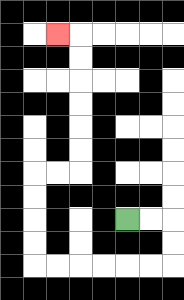{'start': '[5, 9]', 'end': '[2, 1]', 'path_directions': 'R,R,D,D,L,L,L,L,L,L,U,U,U,U,R,R,U,U,U,U,U,U,L', 'path_coordinates': '[[5, 9], [6, 9], [7, 9], [7, 10], [7, 11], [6, 11], [5, 11], [4, 11], [3, 11], [2, 11], [1, 11], [1, 10], [1, 9], [1, 8], [1, 7], [2, 7], [3, 7], [3, 6], [3, 5], [3, 4], [3, 3], [3, 2], [3, 1], [2, 1]]'}